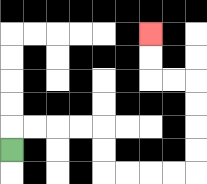{'start': '[0, 6]', 'end': '[6, 1]', 'path_directions': 'U,R,R,R,R,D,D,R,R,R,R,U,U,U,U,L,L,U,U', 'path_coordinates': '[[0, 6], [0, 5], [1, 5], [2, 5], [3, 5], [4, 5], [4, 6], [4, 7], [5, 7], [6, 7], [7, 7], [8, 7], [8, 6], [8, 5], [8, 4], [8, 3], [7, 3], [6, 3], [6, 2], [6, 1]]'}